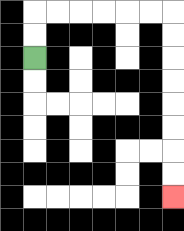{'start': '[1, 2]', 'end': '[7, 8]', 'path_directions': 'U,U,R,R,R,R,R,R,D,D,D,D,D,D,D,D', 'path_coordinates': '[[1, 2], [1, 1], [1, 0], [2, 0], [3, 0], [4, 0], [5, 0], [6, 0], [7, 0], [7, 1], [7, 2], [7, 3], [7, 4], [7, 5], [7, 6], [7, 7], [7, 8]]'}